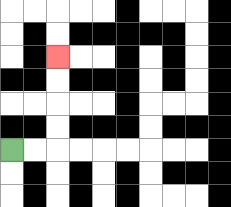{'start': '[0, 6]', 'end': '[2, 2]', 'path_directions': 'R,R,U,U,U,U', 'path_coordinates': '[[0, 6], [1, 6], [2, 6], [2, 5], [2, 4], [2, 3], [2, 2]]'}